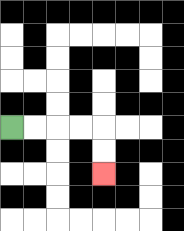{'start': '[0, 5]', 'end': '[4, 7]', 'path_directions': 'R,R,R,R,D,D', 'path_coordinates': '[[0, 5], [1, 5], [2, 5], [3, 5], [4, 5], [4, 6], [4, 7]]'}